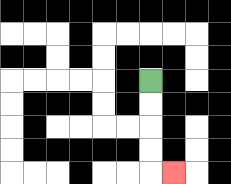{'start': '[6, 3]', 'end': '[7, 7]', 'path_directions': 'D,D,D,D,R', 'path_coordinates': '[[6, 3], [6, 4], [6, 5], [6, 6], [6, 7], [7, 7]]'}